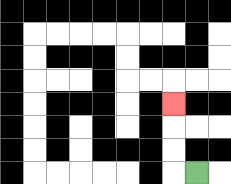{'start': '[8, 7]', 'end': '[7, 4]', 'path_directions': 'L,U,U,U', 'path_coordinates': '[[8, 7], [7, 7], [7, 6], [7, 5], [7, 4]]'}